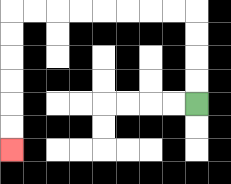{'start': '[8, 4]', 'end': '[0, 6]', 'path_directions': 'U,U,U,U,L,L,L,L,L,L,L,L,D,D,D,D,D,D', 'path_coordinates': '[[8, 4], [8, 3], [8, 2], [8, 1], [8, 0], [7, 0], [6, 0], [5, 0], [4, 0], [3, 0], [2, 0], [1, 0], [0, 0], [0, 1], [0, 2], [0, 3], [0, 4], [0, 5], [0, 6]]'}